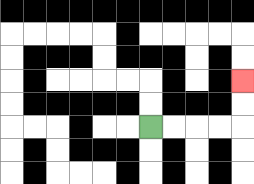{'start': '[6, 5]', 'end': '[10, 3]', 'path_directions': 'R,R,R,R,U,U', 'path_coordinates': '[[6, 5], [7, 5], [8, 5], [9, 5], [10, 5], [10, 4], [10, 3]]'}